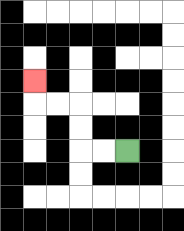{'start': '[5, 6]', 'end': '[1, 3]', 'path_directions': 'L,L,U,U,L,L,U', 'path_coordinates': '[[5, 6], [4, 6], [3, 6], [3, 5], [3, 4], [2, 4], [1, 4], [1, 3]]'}